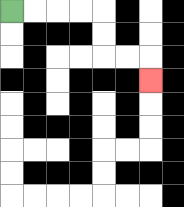{'start': '[0, 0]', 'end': '[6, 3]', 'path_directions': 'R,R,R,R,D,D,R,R,D', 'path_coordinates': '[[0, 0], [1, 0], [2, 0], [3, 0], [4, 0], [4, 1], [4, 2], [5, 2], [6, 2], [6, 3]]'}